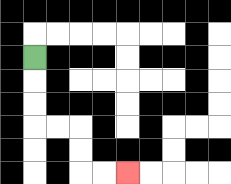{'start': '[1, 2]', 'end': '[5, 7]', 'path_directions': 'D,D,D,R,R,D,D,R,R', 'path_coordinates': '[[1, 2], [1, 3], [1, 4], [1, 5], [2, 5], [3, 5], [3, 6], [3, 7], [4, 7], [5, 7]]'}